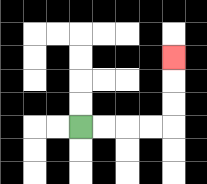{'start': '[3, 5]', 'end': '[7, 2]', 'path_directions': 'R,R,R,R,U,U,U', 'path_coordinates': '[[3, 5], [4, 5], [5, 5], [6, 5], [7, 5], [7, 4], [7, 3], [7, 2]]'}